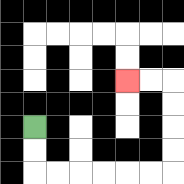{'start': '[1, 5]', 'end': '[5, 3]', 'path_directions': 'D,D,R,R,R,R,R,R,U,U,U,U,L,L', 'path_coordinates': '[[1, 5], [1, 6], [1, 7], [2, 7], [3, 7], [4, 7], [5, 7], [6, 7], [7, 7], [7, 6], [7, 5], [7, 4], [7, 3], [6, 3], [5, 3]]'}